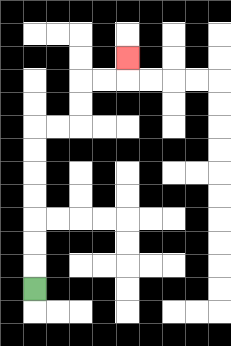{'start': '[1, 12]', 'end': '[5, 2]', 'path_directions': 'U,U,U,U,U,U,U,R,R,U,U,R,R,U', 'path_coordinates': '[[1, 12], [1, 11], [1, 10], [1, 9], [1, 8], [1, 7], [1, 6], [1, 5], [2, 5], [3, 5], [3, 4], [3, 3], [4, 3], [5, 3], [5, 2]]'}